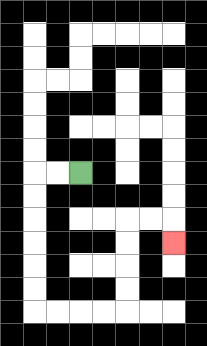{'start': '[3, 7]', 'end': '[7, 10]', 'path_directions': 'L,L,D,D,D,D,D,D,R,R,R,R,U,U,U,U,R,R,D', 'path_coordinates': '[[3, 7], [2, 7], [1, 7], [1, 8], [1, 9], [1, 10], [1, 11], [1, 12], [1, 13], [2, 13], [3, 13], [4, 13], [5, 13], [5, 12], [5, 11], [5, 10], [5, 9], [6, 9], [7, 9], [7, 10]]'}